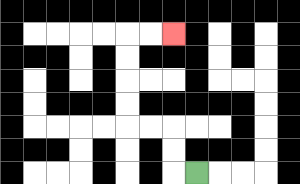{'start': '[8, 7]', 'end': '[7, 1]', 'path_directions': 'L,U,U,L,L,U,U,U,U,R,R', 'path_coordinates': '[[8, 7], [7, 7], [7, 6], [7, 5], [6, 5], [5, 5], [5, 4], [5, 3], [5, 2], [5, 1], [6, 1], [7, 1]]'}